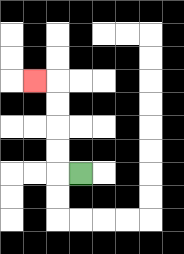{'start': '[3, 7]', 'end': '[1, 3]', 'path_directions': 'L,U,U,U,U,L', 'path_coordinates': '[[3, 7], [2, 7], [2, 6], [2, 5], [2, 4], [2, 3], [1, 3]]'}